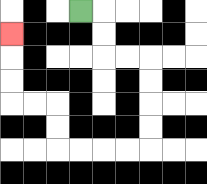{'start': '[3, 0]', 'end': '[0, 1]', 'path_directions': 'R,D,D,R,R,D,D,D,D,L,L,L,L,U,U,L,L,U,U,U', 'path_coordinates': '[[3, 0], [4, 0], [4, 1], [4, 2], [5, 2], [6, 2], [6, 3], [6, 4], [6, 5], [6, 6], [5, 6], [4, 6], [3, 6], [2, 6], [2, 5], [2, 4], [1, 4], [0, 4], [0, 3], [0, 2], [0, 1]]'}